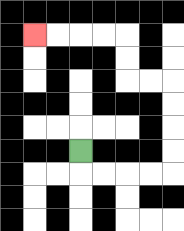{'start': '[3, 6]', 'end': '[1, 1]', 'path_directions': 'D,R,R,R,R,U,U,U,U,L,L,U,U,L,L,L,L', 'path_coordinates': '[[3, 6], [3, 7], [4, 7], [5, 7], [6, 7], [7, 7], [7, 6], [7, 5], [7, 4], [7, 3], [6, 3], [5, 3], [5, 2], [5, 1], [4, 1], [3, 1], [2, 1], [1, 1]]'}